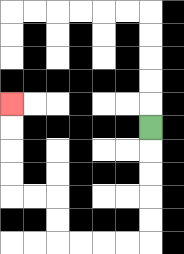{'start': '[6, 5]', 'end': '[0, 4]', 'path_directions': 'D,D,D,D,D,L,L,L,L,U,U,L,L,U,U,U,U', 'path_coordinates': '[[6, 5], [6, 6], [6, 7], [6, 8], [6, 9], [6, 10], [5, 10], [4, 10], [3, 10], [2, 10], [2, 9], [2, 8], [1, 8], [0, 8], [0, 7], [0, 6], [0, 5], [0, 4]]'}